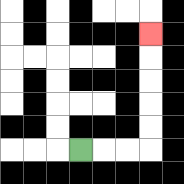{'start': '[3, 6]', 'end': '[6, 1]', 'path_directions': 'R,R,R,U,U,U,U,U', 'path_coordinates': '[[3, 6], [4, 6], [5, 6], [6, 6], [6, 5], [6, 4], [6, 3], [6, 2], [6, 1]]'}